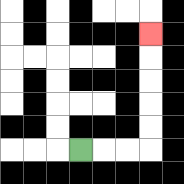{'start': '[3, 6]', 'end': '[6, 1]', 'path_directions': 'R,R,R,U,U,U,U,U', 'path_coordinates': '[[3, 6], [4, 6], [5, 6], [6, 6], [6, 5], [6, 4], [6, 3], [6, 2], [6, 1]]'}